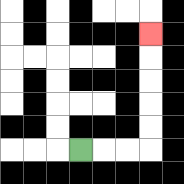{'start': '[3, 6]', 'end': '[6, 1]', 'path_directions': 'R,R,R,U,U,U,U,U', 'path_coordinates': '[[3, 6], [4, 6], [5, 6], [6, 6], [6, 5], [6, 4], [6, 3], [6, 2], [6, 1]]'}